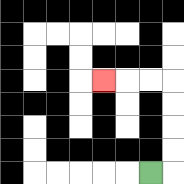{'start': '[6, 7]', 'end': '[4, 3]', 'path_directions': 'R,U,U,U,U,L,L,L', 'path_coordinates': '[[6, 7], [7, 7], [7, 6], [7, 5], [7, 4], [7, 3], [6, 3], [5, 3], [4, 3]]'}